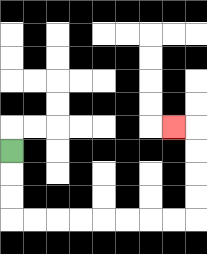{'start': '[0, 6]', 'end': '[7, 5]', 'path_directions': 'D,D,D,R,R,R,R,R,R,R,R,U,U,U,U,L', 'path_coordinates': '[[0, 6], [0, 7], [0, 8], [0, 9], [1, 9], [2, 9], [3, 9], [4, 9], [5, 9], [6, 9], [7, 9], [8, 9], [8, 8], [8, 7], [8, 6], [8, 5], [7, 5]]'}